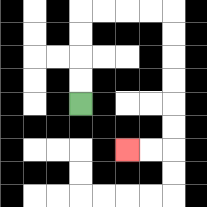{'start': '[3, 4]', 'end': '[5, 6]', 'path_directions': 'U,U,U,U,R,R,R,R,D,D,D,D,D,D,L,L', 'path_coordinates': '[[3, 4], [3, 3], [3, 2], [3, 1], [3, 0], [4, 0], [5, 0], [6, 0], [7, 0], [7, 1], [7, 2], [7, 3], [7, 4], [7, 5], [7, 6], [6, 6], [5, 6]]'}